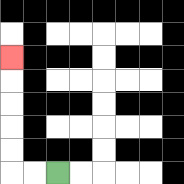{'start': '[2, 7]', 'end': '[0, 2]', 'path_directions': 'L,L,U,U,U,U,U', 'path_coordinates': '[[2, 7], [1, 7], [0, 7], [0, 6], [0, 5], [0, 4], [0, 3], [0, 2]]'}